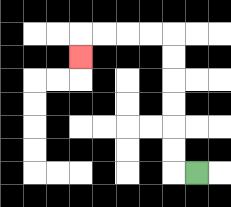{'start': '[8, 7]', 'end': '[3, 2]', 'path_directions': 'L,U,U,U,U,U,U,L,L,L,L,D', 'path_coordinates': '[[8, 7], [7, 7], [7, 6], [7, 5], [7, 4], [7, 3], [7, 2], [7, 1], [6, 1], [5, 1], [4, 1], [3, 1], [3, 2]]'}